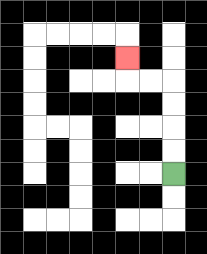{'start': '[7, 7]', 'end': '[5, 2]', 'path_directions': 'U,U,U,U,L,L,U', 'path_coordinates': '[[7, 7], [7, 6], [7, 5], [7, 4], [7, 3], [6, 3], [5, 3], [5, 2]]'}